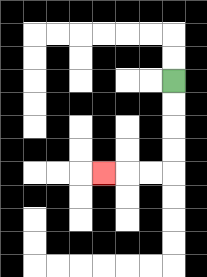{'start': '[7, 3]', 'end': '[4, 7]', 'path_directions': 'D,D,D,D,L,L,L', 'path_coordinates': '[[7, 3], [7, 4], [7, 5], [7, 6], [7, 7], [6, 7], [5, 7], [4, 7]]'}